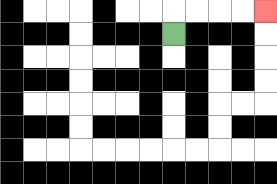{'start': '[7, 1]', 'end': '[11, 0]', 'path_directions': 'U,R,R,R,R', 'path_coordinates': '[[7, 1], [7, 0], [8, 0], [9, 0], [10, 0], [11, 0]]'}